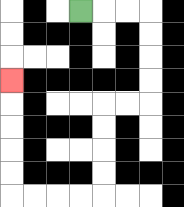{'start': '[3, 0]', 'end': '[0, 3]', 'path_directions': 'R,R,R,D,D,D,D,L,L,D,D,D,D,L,L,L,L,U,U,U,U,U', 'path_coordinates': '[[3, 0], [4, 0], [5, 0], [6, 0], [6, 1], [6, 2], [6, 3], [6, 4], [5, 4], [4, 4], [4, 5], [4, 6], [4, 7], [4, 8], [3, 8], [2, 8], [1, 8], [0, 8], [0, 7], [0, 6], [0, 5], [0, 4], [0, 3]]'}